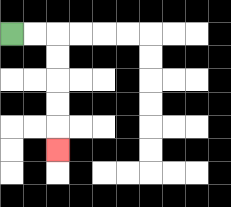{'start': '[0, 1]', 'end': '[2, 6]', 'path_directions': 'R,R,D,D,D,D,D', 'path_coordinates': '[[0, 1], [1, 1], [2, 1], [2, 2], [2, 3], [2, 4], [2, 5], [2, 6]]'}